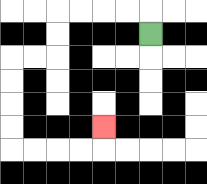{'start': '[6, 1]', 'end': '[4, 5]', 'path_directions': 'U,L,L,L,L,D,D,L,L,D,D,D,D,R,R,R,R,U', 'path_coordinates': '[[6, 1], [6, 0], [5, 0], [4, 0], [3, 0], [2, 0], [2, 1], [2, 2], [1, 2], [0, 2], [0, 3], [0, 4], [0, 5], [0, 6], [1, 6], [2, 6], [3, 6], [4, 6], [4, 5]]'}